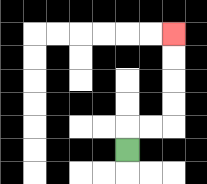{'start': '[5, 6]', 'end': '[7, 1]', 'path_directions': 'U,R,R,U,U,U,U', 'path_coordinates': '[[5, 6], [5, 5], [6, 5], [7, 5], [7, 4], [7, 3], [7, 2], [7, 1]]'}